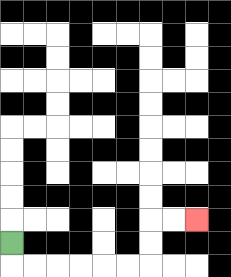{'start': '[0, 10]', 'end': '[8, 9]', 'path_directions': 'D,R,R,R,R,R,R,U,U,R,R', 'path_coordinates': '[[0, 10], [0, 11], [1, 11], [2, 11], [3, 11], [4, 11], [5, 11], [6, 11], [6, 10], [6, 9], [7, 9], [8, 9]]'}